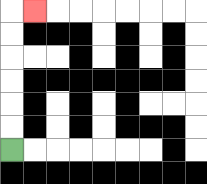{'start': '[0, 6]', 'end': '[1, 0]', 'path_directions': 'U,U,U,U,U,U,R', 'path_coordinates': '[[0, 6], [0, 5], [0, 4], [0, 3], [0, 2], [0, 1], [0, 0], [1, 0]]'}